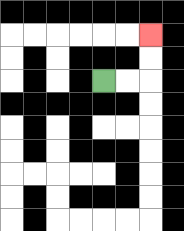{'start': '[4, 3]', 'end': '[6, 1]', 'path_directions': 'R,R,U,U', 'path_coordinates': '[[4, 3], [5, 3], [6, 3], [6, 2], [6, 1]]'}